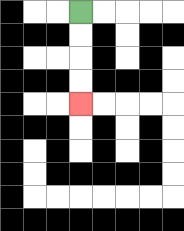{'start': '[3, 0]', 'end': '[3, 4]', 'path_directions': 'D,D,D,D', 'path_coordinates': '[[3, 0], [3, 1], [3, 2], [3, 3], [3, 4]]'}